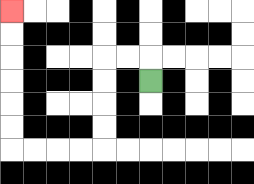{'start': '[6, 3]', 'end': '[0, 0]', 'path_directions': 'U,L,L,D,D,D,D,L,L,L,L,U,U,U,U,U,U', 'path_coordinates': '[[6, 3], [6, 2], [5, 2], [4, 2], [4, 3], [4, 4], [4, 5], [4, 6], [3, 6], [2, 6], [1, 6], [0, 6], [0, 5], [0, 4], [0, 3], [0, 2], [0, 1], [0, 0]]'}